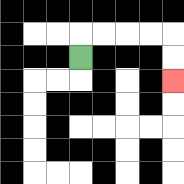{'start': '[3, 2]', 'end': '[7, 3]', 'path_directions': 'U,R,R,R,R,D,D', 'path_coordinates': '[[3, 2], [3, 1], [4, 1], [5, 1], [6, 1], [7, 1], [7, 2], [7, 3]]'}